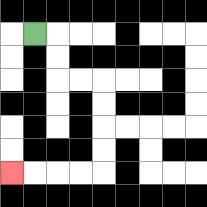{'start': '[1, 1]', 'end': '[0, 7]', 'path_directions': 'R,D,D,R,R,D,D,D,D,L,L,L,L', 'path_coordinates': '[[1, 1], [2, 1], [2, 2], [2, 3], [3, 3], [4, 3], [4, 4], [4, 5], [4, 6], [4, 7], [3, 7], [2, 7], [1, 7], [0, 7]]'}